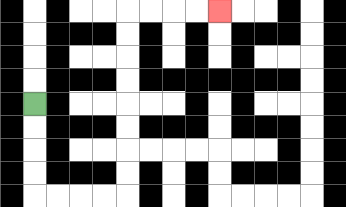{'start': '[1, 4]', 'end': '[9, 0]', 'path_directions': 'D,D,D,D,R,R,R,R,U,U,U,U,U,U,U,U,R,R,R,R', 'path_coordinates': '[[1, 4], [1, 5], [1, 6], [1, 7], [1, 8], [2, 8], [3, 8], [4, 8], [5, 8], [5, 7], [5, 6], [5, 5], [5, 4], [5, 3], [5, 2], [5, 1], [5, 0], [6, 0], [7, 0], [8, 0], [9, 0]]'}